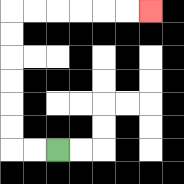{'start': '[2, 6]', 'end': '[6, 0]', 'path_directions': 'L,L,U,U,U,U,U,U,R,R,R,R,R,R', 'path_coordinates': '[[2, 6], [1, 6], [0, 6], [0, 5], [0, 4], [0, 3], [0, 2], [0, 1], [0, 0], [1, 0], [2, 0], [3, 0], [4, 0], [5, 0], [6, 0]]'}